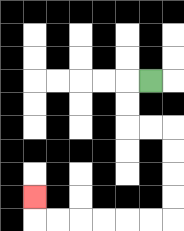{'start': '[6, 3]', 'end': '[1, 8]', 'path_directions': 'L,D,D,R,R,D,D,D,D,L,L,L,L,L,L,U', 'path_coordinates': '[[6, 3], [5, 3], [5, 4], [5, 5], [6, 5], [7, 5], [7, 6], [7, 7], [7, 8], [7, 9], [6, 9], [5, 9], [4, 9], [3, 9], [2, 9], [1, 9], [1, 8]]'}